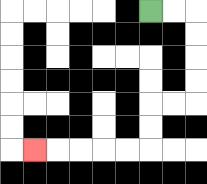{'start': '[6, 0]', 'end': '[1, 6]', 'path_directions': 'R,R,D,D,D,D,L,L,D,D,L,L,L,L,L', 'path_coordinates': '[[6, 0], [7, 0], [8, 0], [8, 1], [8, 2], [8, 3], [8, 4], [7, 4], [6, 4], [6, 5], [6, 6], [5, 6], [4, 6], [3, 6], [2, 6], [1, 6]]'}